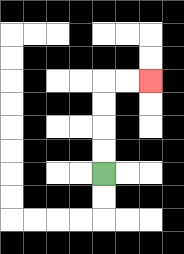{'start': '[4, 7]', 'end': '[6, 3]', 'path_directions': 'U,U,U,U,R,R', 'path_coordinates': '[[4, 7], [4, 6], [4, 5], [4, 4], [4, 3], [5, 3], [6, 3]]'}